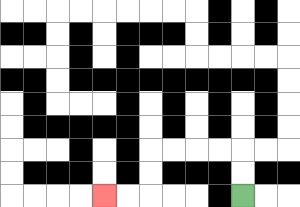{'start': '[10, 8]', 'end': '[4, 8]', 'path_directions': 'U,U,L,L,L,L,D,D,L,L', 'path_coordinates': '[[10, 8], [10, 7], [10, 6], [9, 6], [8, 6], [7, 6], [6, 6], [6, 7], [6, 8], [5, 8], [4, 8]]'}